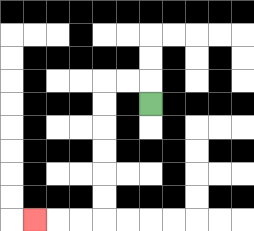{'start': '[6, 4]', 'end': '[1, 9]', 'path_directions': 'U,L,L,D,D,D,D,D,D,L,L,L', 'path_coordinates': '[[6, 4], [6, 3], [5, 3], [4, 3], [4, 4], [4, 5], [4, 6], [4, 7], [4, 8], [4, 9], [3, 9], [2, 9], [1, 9]]'}